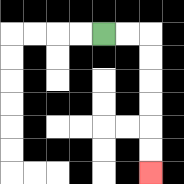{'start': '[4, 1]', 'end': '[6, 7]', 'path_directions': 'R,R,D,D,D,D,D,D', 'path_coordinates': '[[4, 1], [5, 1], [6, 1], [6, 2], [6, 3], [6, 4], [6, 5], [6, 6], [6, 7]]'}